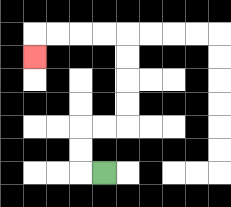{'start': '[4, 7]', 'end': '[1, 2]', 'path_directions': 'L,U,U,R,R,U,U,U,U,L,L,L,L,D', 'path_coordinates': '[[4, 7], [3, 7], [3, 6], [3, 5], [4, 5], [5, 5], [5, 4], [5, 3], [5, 2], [5, 1], [4, 1], [3, 1], [2, 1], [1, 1], [1, 2]]'}